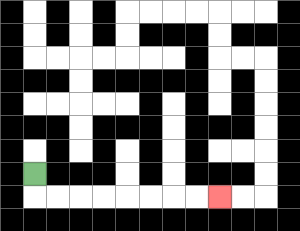{'start': '[1, 7]', 'end': '[9, 8]', 'path_directions': 'D,R,R,R,R,R,R,R,R', 'path_coordinates': '[[1, 7], [1, 8], [2, 8], [3, 8], [4, 8], [5, 8], [6, 8], [7, 8], [8, 8], [9, 8]]'}